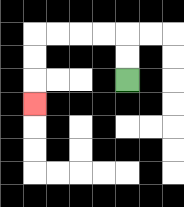{'start': '[5, 3]', 'end': '[1, 4]', 'path_directions': 'U,U,L,L,L,L,D,D,D', 'path_coordinates': '[[5, 3], [5, 2], [5, 1], [4, 1], [3, 1], [2, 1], [1, 1], [1, 2], [1, 3], [1, 4]]'}